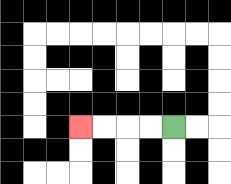{'start': '[7, 5]', 'end': '[3, 5]', 'path_directions': 'L,L,L,L', 'path_coordinates': '[[7, 5], [6, 5], [5, 5], [4, 5], [3, 5]]'}